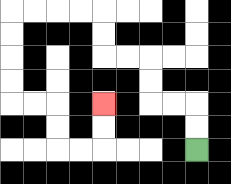{'start': '[8, 6]', 'end': '[4, 4]', 'path_directions': 'U,U,L,L,U,U,L,L,U,U,L,L,L,L,D,D,D,D,R,R,D,D,R,R,U,U', 'path_coordinates': '[[8, 6], [8, 5], [8, 4], [7, 4], [6, 4], [6, 3], [6, 2], [5, 2], [4, 2], [4, 1], [4, 0], [3, 0], [2, 0], [1, 0], [0, 0], [0, 1], [0, 2], [0, 3], [0, 4], [1, 4], [2, 4], [2, 5], [2, 6], [3, 6], [4, 6], [4, 5], [4, 4]]'}